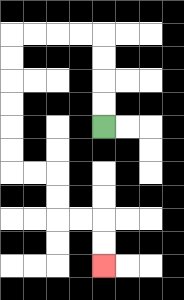{'start': '[4, 5]', 'end': '[4, 11]', 'path_directions': 'U,U,U,U,L,L,L,L,D,D,D,D,D,D,R,R,D,D,R,R,D,D', 'path_coordinates': '[[4, 5], [4, 4], [4, 3], [4, 2], [4, 1], [3, 1], [2, 1], [1, 1], [0, 1], [0, 2], [0, 3], [0, 4], [0, 5], [0, 6], [0, 7], [1, 7], [2, 7], [2, 8], [2, 9], [3, 9], [4, 9], [4, 10], [4, 11]]'}